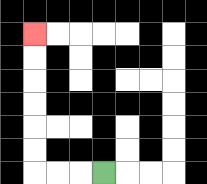{'start': '[4, 7]', 'end': '[1, 1]', 'path_directions': 'L,L,L,U,U,U,U,U,U', 'path_coordinates': '[[4, 7], [3, 7], [2, 7], [1, 7], [1, 6], [1, 5], [1, 4], [1, 3], [1, 2], [1, 1]]'}